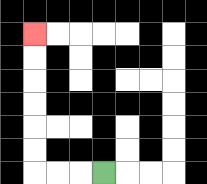{'start': '[4, 7]', 'end': '[1, 1]', 'path_directions': 'L,L,L,U,U,U,U,U,U', 'path_coordinates': '[[4, 7], [3, 7], [2, 7], [1, 7], [1, 6], [1, 5], [1, 4], [1, 3], [1, 2], [1, 1]]'}